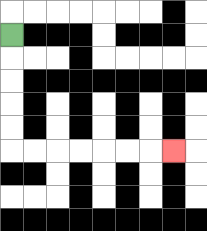{'start': '[0, 1]', 'end': '[7, 6]', 'path_directions': 'D,D,D,D,D,R,R,R,R,R,R,R', 'path_coordinates': '[[0, 1], [0, 2], [0, 3], [0, 4], [0, 5], [0, 6], [1, 6], [2, 6], [3, 6], [4, 6], [5, 6], [6, 6], [7, 6]]'}